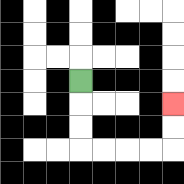{'start': '[3, 3]', 'end': '[7, 4]', 'path_directions': 'D,D,D,R,R,R,R,U,U', 'path_coordinates': '[[3, 3], [3, 4], [3, 5], [3, 6], [4, 6], [5, 6], [6, 6], [7, 6], [7, 5], [7, 4]]'}